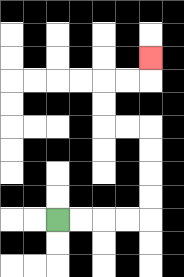{'start': '[2, 9]', 'end': '[6, 2]', 'path_directions': 'R,R,R,R,U,U,U,U,L,L,U,U,R,R,U', 'path_coordinates': '[[2, 9], [3, 9], [4, 9], [5, 9], [6, 9], [6, 8], [6, 7], [6, 6], [6, 5], [5, 5], [4, 5], [4, 4], [4, 3], [5, 3], [6, 3], [6, 2]]'}